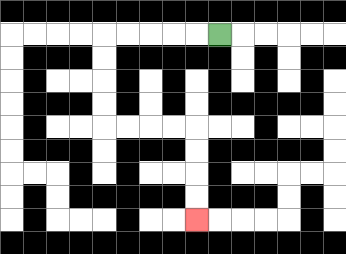{'start': '[9, 1]', 'end': '[8, 9]', 'path_directions': 'L,L,L,L,L,D,D,D,D,R,R,R,R,D,D,D,D', 'path_coordinates': '[[9, 1], [8, 1], [7, 1], [6, 1], [5, 1], [4, 1], [4, 2], [4, 3], [4, 4], [4, 5], [5, 5], [6, 5], [7, 5], [8, 5], [8, 6], [8, 7], [8, 8], [8, 9]]'}